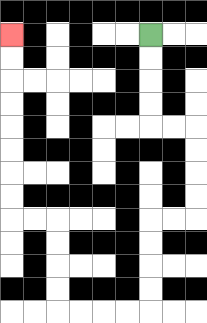{'start': '[6, 1]', 'end': '[0, 1]', 'path_directions': 'D,D,D,D,R,R,D,D,D,D,L,L,D,D,D,D,L,L,L,L,U,U,U,U,L,L,U,U,U,U,U,U,U,U', 'path_coordinates': '[[6, 1], [6, 2], [6, 3], [6, 4], [6, 5], [7, 5], [8, 5], [8, 6], [8, 7], [8, 8], [8, 9], [7, 9], [6, 9], [6, 10], [6, 11], [6, 12], [6, 13], [5, 13], [4, 13], [3, 13], [2, 13], [2, 12], [2, 11], [2, 10], [2, 9], [1, 9], [0, 9], [0, 8], [0, 7], [0, 6], [0, 5], [0, 4], [0, 3], [0, 2], [0, 1]]'}